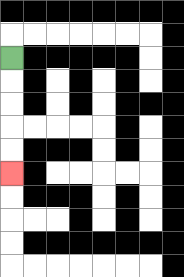{'start': '[0, 2]', 'end': '[0, 7]', 'path_directions': 'D,D,D,D,D', 'path_coordinates': '[[0, 2], [0, 3], [0, 4], [0, 5], [0, 6], [0, 7]]'}